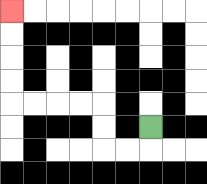{'start': '[6, 5]', 'end': '[0, 0]', 'path_directions': 'D,L,L,U,U,L,L,L,L,U,U,U,U', 'path_coordinates': '[[6, 5], [6, 6], [5, 6], [4, 6], [4, 5], [4, 4], [3, 4], [2, 4], [1, 4], [0, 4], [0, 3], [0, 2], [0, 1], [0, 0]]'}